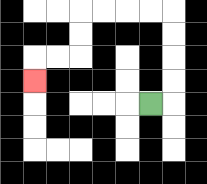{'start': '[6, 4]', 'end': '[1, 3]', 'path_directions': 'R,U,U,U,U,L,L,L,L,D,D,L,L,D', 'path_coordinates': '[[6, 4], [7, 4], [7, 3], [7, 2], [7, 1], [7, 0], [6, 0], [5, 0], [4, 0], [3, 0], [3, 1], [3, 2], [2, 2], [1, 2], [1, 3]]'}